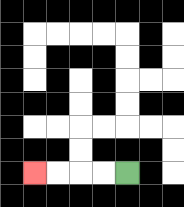{'start': '[5, 7]', 'end': '[1, 7]', 'path_directions': 'L,L,L,L', 'path_coordinates': '[[5, 7], [4, 7], [3, 7], [2, 7], [1, 7]]'}